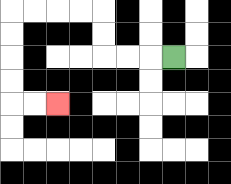{'start': '[7, 2]', 'end': '[2, 4]', 'path_directions': 'L,L,L,U,U,L,L,L,L,D,D,D,D,R,R', 'path_coordinates': '[[7, 2], [6, 2], [5, 2], [4, 2], [4, 1], [4, 0], [3, 0], [2, 0], [1, 0], [0, 0], [0, 1], [0, 2], [0, 3], [0, 4], [1, 4], [2, 4]]'}